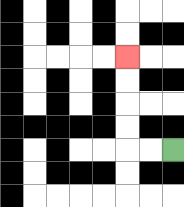{'start': '[7, 6]', 'end': '[5, 2]', 'path_directions': 'L,L,U,U,U,U', 'path_coordinates': '[[7, 6], [6, 6], [5, 6], [5, 5], [5, 4], [5, 3], [5, 2]]'}